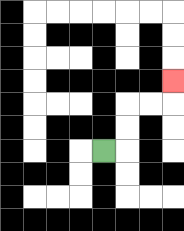{'start': '[4, 6]', 'end': '[7, 3]', 'path_directions': 'R,U,U,R,R,U', 'path_coordinates': '[[4, 6], [5, 6], [5, 5], [5, 4], [6, 4], [7, 4], [7, 3]]'}